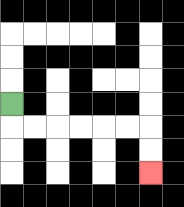{'start': '[0, 4]', 'end': '[6, 7]', 'path_directions': 'D,R,R,R,R,R,R,D,D', 'path_coordinates': '[[0, 4], [0, 5], [1, 5], [2, 5], [3, 5], [4, 5], [5, 5], [6, 5], [6, 6], [6, 7]]'}